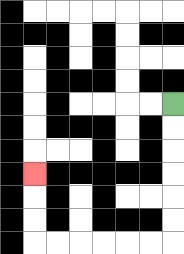{'start': '[7, 4]', 'end': '[1, 7]', 'path_directions': 'D,D,D,D,D,D,L,L,L,L,L,L,U,U,U', 'path_coordinates': '[[7, 4], [7, 5], [7, 6], [7, 7], [7, 8], [7, 9], [7, 10], [6, 10], [5, 10], [4, 10], [3, 10], [2, 10], [1, 10], [1, 9], [1, 8], [1, 7]]'}